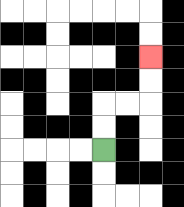{'start': '[4, 6]', 'end': '[6, 2]', 'path_directions': 'U,U,R,R,U,U', 'path_coordinates': '[[4, 6], [4, 5], [4, 4], [5, 4], [6, 4], [6, 3], [6, 2]]'}